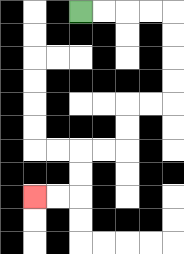{'start': '[3, 0]', 'end': '[1, 8]', 'path_directions': 'R,R,R,R,D,D,D,D,L,L,D,D,L,L,D,D,L,L', 'path_coordinates': '[[3, 0], [4, 0], [5, 0], [6, 0], [7, 0], [7, 1], [7, 2], [7, 3], [7, 4], [6, 4], [5, 4], [5, 5], [5, 6], [4, 6], [3, 6], [3, 7], [3, 8], [2, 8], [1, 8]]'}